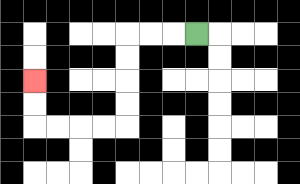{'start': '[8, 1]', 'end': '[1, 3]', 'path_directions': 'L,L,L,D,D,D,D,L,L,L,L,U,U', 'path_coordinates': '[[8, 1], [7, 1], [6, 1], [5, 1], [5, 2], [5, 3], [5, 4], [5, 5], [4, 5], [3, 5], [2, 5], [1, 5], [1, 4], [1, 3]]'}